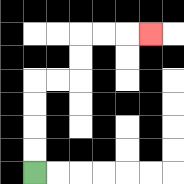{'start': '[1, 7]', 'end': '[6, 1]', 'path_directions': 'U,U,U,U,R,R,U,U,R,R,R', 'path_coordinates': '[[1, 7], [1, 6], [1, 5], [1, 4], [1, 3], [2, 3], [3, 3], [3, 2], [3, 1], [4, 1], [5, 1], [6, 1]]'}